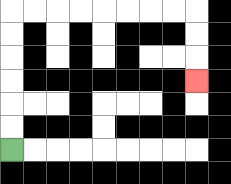{'start': '[0, 6]', 'end': '[8, 3]', 'path_directions': 'U,U,U,U,U,U,R,R,R,R,R,R,R,R,D,D,D', 'path_coordinates': '[[0, 6], [0, 5], [0, 4], [0, 3], [0, 2], [0, 1], [0, 0], [1, 0], [2, 0], [3, 0], [4, 0], [5, 0], [6, 0], [7, 0], [8, 0], [8, 1], [8, 2], [8, 3]]'}